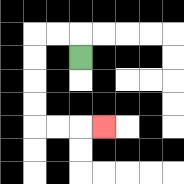{'start': '[3, 2]', 'end': '[4, 5]', 'path_directions': 'U,L,L,D,D,D,D,R,R,R', 'path_coordinates': '[[3, 2], [3, 1], [2, 1], [1, 1], [1, 2], [1, 3], [1, 4], [1, 5], [2, 5], [3, 5], [4, 5]]'}